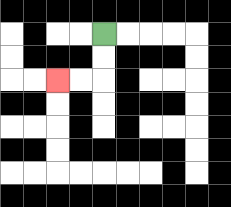{'start': '[4, 1]', 'end': '[2, 3]', 'path_directions': 'D,D,L,L', 'path_coordinates': '[[4, 1], [4, 2], [4, 3], [3, 3], [2, 3]]'}